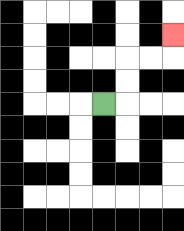{'start': '[4, 4]', 'end': '[7, 1]', 'path_directions': 'R,U,U,R,R,U', 'path_coordinates': '[[4, 4], [5, 4], [5, 3], [5, 2], [6, 2], [7, 2], [7, 1]]'}